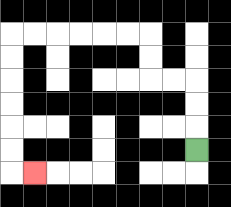{'start': '[8, 6]', 'end': '[1, 7]', 'path_directions': 'U,U,U,L,L,U,U,L,L,L,L,L,L,D,D,D,D,D,D,R', 'path_coordinates': '[[8, 6], [8, 5], [8, 4], [8, 3], [7, 3], [6, 3], [6, 2], [6, 1], [5, 1], [4, 1], [3, 1], [2, 1], [1, 1], [0, 1], [0, 2], [0, 3], [0, 4], [0, 5], [0, 6], [0, 7], [1, 7]]'}